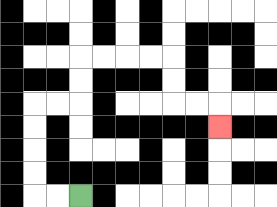{'start': '[3, 8]', 'end': '[9, 5]', 'path_directions': 'L,L,U,U,U,U,R,R,U,U,R,R,R,R,D,D,R,R,D', 'path_coordinates': '[[3, 8], [2, 8], [1, 8], [1, 7], [1, 6], [1, 5], [1, 4], [2, 4], [3, 4], [3, 3], [3, 2], [4, 2], [5, 2], [6, 2], [7, 2], [7, 3], [7, 4], [8, 4], [9, 4], [9, 5]]'}